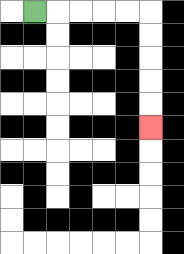{'start': '[1, 0]', 'end': '[6, 5]', 'path_directions': 'R,R,R,R,R,D,D,D,D,D', 'path_coordinates': '[[1, 0], [2, 0], [3, 0], [4, 0], [5, 0], [6, 0], [6, 1], [6, 2], [6, 3], [6, 4], [6, 5]]'}